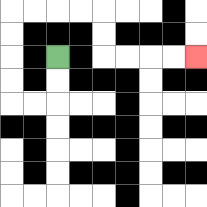{'start': '[2, 2]', 'end': '[8, 2]', 'path_directions': 'D,D,L,L,U,U,U,U,R,R,R,R,D,D,R,R,R,R', 'path_coordinates': '[[2, 2], [2, 3], [2, 4], [1, 4], [0, 4], [0, 3], [0, 2], [0, 1], [0, 0], [1, 0], [2, 0], [3, 0], [4, 0], [4, 1], [4, 2], [5, 2], [6, 2], [7, 2], [8, 2]]'}